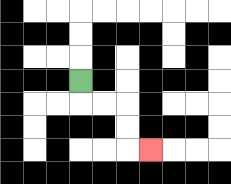{'start': '[3, 3]', 'end': '[6, 6]', 'path_directions': 'D,R,R,D,D,R', 'path_coordinates': '[[3, 3], [3, 4], [4, 4], [5, 4], [5, 5], [5, 6], [6, 6]]'}